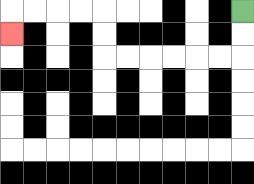{'start': '[10, 0]', 'end': '[0, 1]', 'path_directions': 'D,D,L,L,L,L,L,L,U,U,L,L,L,L,D', 'path_coordinates': '[[10, 0], [10, 1], [10, 2], [9, 2], [8, 2], [7, 2], [6, 2], [5, 2], [4, 2], [4, 1], [4, 0], [3, 0], [2, 0], [1, 0], [0, 0], [0, 1]]'}